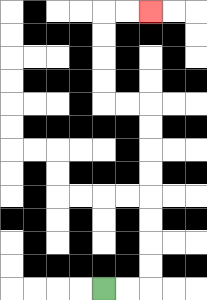{'start': '[4, 12]', 'end': '[6, 0]', 'path_directions': 'R,R,U,U,U,U,U,U,U,U,L,L,U,U,U,U,R,R', 'path_coordinates': '[[4, 12], [5, 12], [6, 12], [6, 11], [6, 10], [6, 9], [6, 8], [6, 7], [6, 6], [6, 5], [6, 4], [5, 4], [4, 4], [4, 3], [4, 2], [4, 1], [4, 0], [5, 0], [6, 0]]'}